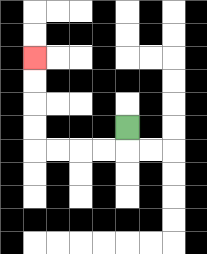{'start': '[5, 5]', 'end': '[1, 2]', 'path_directions': 'D,L,L,L,L,U,U,U,U', 'path_coordinates': '[[5, 5], [5, 6], [4, 6], [3, 6], [2, 6], [1, 6], [1, 5], [1, 4], [1, 3], [1, 2]]'}